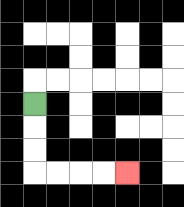{'start': '[1, 4]', 'end': '[5, 7]', 'path_directions': 'D,D,D,R,R,R,R', 'path_coordinates': '[[1, 4], [1, 5], [1, 6], [1, 7], [2, 7], [3, 7], [4, 7], [5, 7]]'}